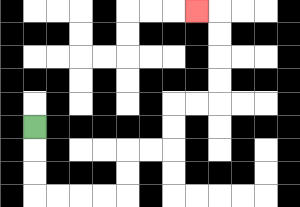{'start': '[1, 5]', 'end': '[8, 0]', 'path_directions': 'D,D,D,R,R,R,R,U,U,R,R,U,U,R,R,U,U,U,U,L', 'path_coordinates': '[[1, 5], [1, 6], [1, 7], [1, 8], [2, 8], [3, 8], [4, 8], [5, 8], [5, 7], [5, 6], [6, 6], [7, 6], [7, 5], [7, 4], [8, 4], [9, 4], [9, 3], [9, 2], [9, 1], [9, 0], [8, 0]]'}